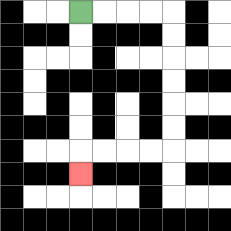{'start': '[3, 0]', 'end': '[3, 7]', 'path_directions': 'R,R,R,R,D,D,D,D,D,D,L,L,L,L,D', 'path_coordinates': '[[3, 0], [4, 0], [5, 0], [6, 0], [7, 0], [7, 1], [7, 2], [7, 3], [7, 4], [7, 5], [7, 6], [6, 6], [5, 6], [4, 6], [3, 6], [3, 7]]'}